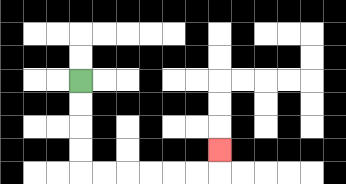{'start': '[3, 3]', 'end': '[9, 6]', 'path_directions': 'D,D,D,D,R,R,R,R,R,R,U', 'path_coordinates': '[[3, 3], [3, 4], [3, 5], [3, 6], [3, 7], [4, 7], [5, 7], [6, 7], [7, 7], [8, 7], [9, 7], [9, 6]]'}